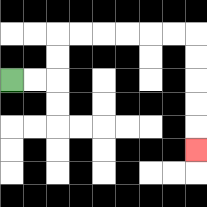{'start': '[0, 3]', 'end': '[8, 6]', 'path_directions': 'R,R,U,U,R,R,R,R,R,R,D,D,D,D,D', 'path_coordinates': '[[0, 3], [1, 3], [2, 3], [2, 2], [2, 1], [3, 1], [4, 1], [5, 1], [6, 1], [7, 1], [8, 1], [8, 2], [8, 3], [8, 4], [8, 5], [8, 6]]'}